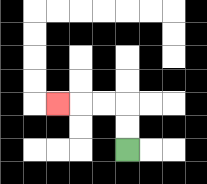{'start': '[5, 6]', 'end': '[2, 4]', 'path_directions': 'U,U,L,L,L', 'path_coordinates': '[[5, 6], [5, 5], [5, 4], [4, 4], [3, 4], [2, 4]]'}